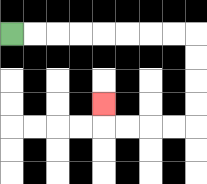{'start': '[0, 1]', 'end': '[4, 4]', 'path_directions': 'R,R,R,R,R,R,R,R,D,D,D,D,L,L,L,L,U', 'path_coordinates': '[[0, 1], [1, 1], [2, 1], [3, 1], [4, 1], [5, 1], [6, 1], [7, 1], [8, 1], [8, 2], [8, 3], [8, 4], [8, 5], [7, 5], [6, 5], [5, 5], [4, 5], [4, 4]]'}